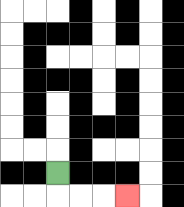{'start': '[2, 7]', 'end': '[5, 8]', 'path_directions': 'D,R,R,R', 'path_coordinates': '[[2, 7], [2, 8], [3, 8], [4, 8], [5, 8]]'}